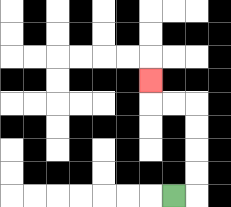{'start': '[7, 8]', 'end': '[6, 3]', 'path_directions': 'R,U,U,U,U,L,L,U', 'path_coordinates': '[[7, 8], [8, 8], [8, 7], [8, 6], [8, 5], [8, 4], [7, 4], [6, 4], [6, 3]]'}